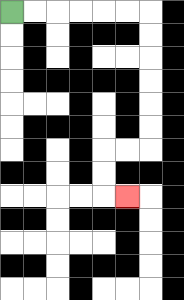{'start': '[0, 0]', 'end': '[5, 8]', 'path_directions': 'R,R,R,R,R,R,D,D,D,D,D,D,L,L,D,D,R', 'path_coordinates': '[[0, 0], [1, 0], [2, 0], [3, 0], [4, 0], [5, 0], [6, 0], [6, 1], [6, 2], [6, 3], [6, 4], [6, 5], [6, 6], [5, 6], [4, 6], [4, 7], [4, 8], [5, 8]]'}